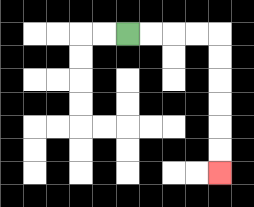{'start': '[5, 1]', 'end': '[9, 7]', 'path_directions': 'R,R,R,R,D,D,D,D,D,D', 'path_coordinates': '[[5, 1], [6, 1], [7, 1], [8, 1], [9, 1], [9, 2], [9, 3], [9, 4], [9, 5], [9, 6], [9, 7]]'}